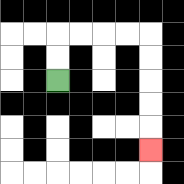{'start': '[2, 3]', 'end': '[6, 6]', 'path_directions': 'U,U,R,R,R,R,D,D,D,D,D', 'path_coordinates': '[[2, 3], [2, 2], [2, 1], [3, 1], [4, 1], [5, 1], [6, 1], [6, 2], [6, 3], [6, 4], [6, 5], [6, 6]]'}